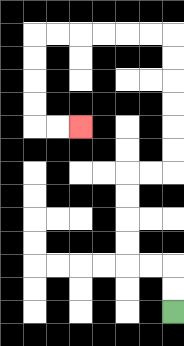{'start': '[7, 13]', 'end': '[3, 5]', 'path_directions': 'U,U,L,L,U,U,U,U,R,R,U,U,U,U,U,U,L,L,L,L,L,L,D,D,D,D,R,R', 'path_coordinates': '[[7, 13], [7, 12], [7, 11], [6, 11], [5, 11], [5, 10], [5, 9], [5, 8], [5, 7], [6, 7], [7, 7], [7, 6], [7, 5], [7, 4], [7, 3], [7, 2], [7, 1], [6, 1], [5, 1], [4, 1], [3, 1], [2, 1], [1, 1], [1, 2], [1, 3], [1, 4], [1, 5], [2, 5], [3, 5]]'}